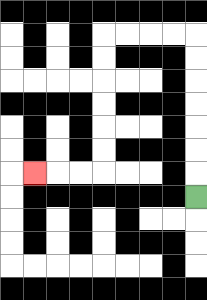{'start': '[8, 8]', 'end': '[1, 7]', 'path_directions': 'U,U,U,U,U,U,U,L,L,L,L,D,D,D,D,D,D,L,L,L', 'path_coordinates': '[[8, 8], [8, 7], [8, 6], [8, 5], [8, 4], [8, 3], [8, 2], [8, 1], [7, 1], [6, 1], [5, 1], [4, 1], [4, 2], [4, 3], [4, 4], [4, 5], [4, 6], [4, 7], [3, 7], [2, 7], [1, 7]]'}